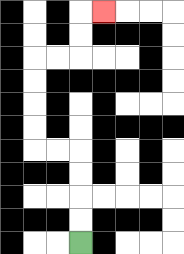{'start': '[3, 10]', 'end': '[4, 0]', 'path_directions': 'U,U,U,U,L,L,U,U,U,U,R,R,U,U,R', 'path_coordinates': '[[3, 10], [3, 9], [3, 8], [3, 7], [3, 6], [2, 6], [1, 6], [1, 5], [1, 4], [1, 3], [1, 2], [2, 2], [3, 2], [3, 1], [3, 0], [4, 0]]'}